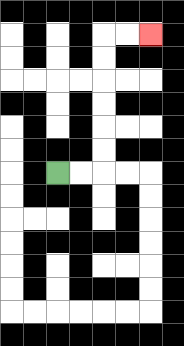{'start': '[2, 7]', 'end': '[6, 1]', 'path_directions': 'R,R,U,U,U,U,U,U,R,R', 'path_coordinates': '[[2, 7], [3, 7], [4, 7], [4, 6], [4, 5], [4, 4], [4, 3], [4, 2], [4, 1], [5, 1], [6, 1]]'}